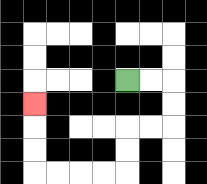{'start': '[5, 3]', 'end': '[1, 4]', 'path_directions': 'R,R,D,D,L,L,D,D,L,L,L,L,U,U,U', 'path_coordinates': '[[5, 3], [6, 3], [7, 3], [7, 4], [7, 5], [6, 5], [5, 5], [5, 6], [5, 7], [4, 7], [3, 7], [2, 7], [1, 7], [1, 6], [1, 5], [1, 4]]'}